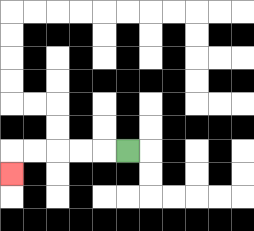{'start': '[5, 6]', 'end': '[0, 7]', 'path_directions': 'L,L,L,L,L,D', 'path_coordinates': '[[5, 6], [4, 6], [3, 6], [2, 6], [1, 6], [0, 6], [0, 7]]'}